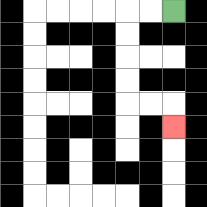{'start': '[7, 0]', 'end': '[7, 5]', 'path_directions': 'L,L,D,D,D,D,R,R,D', 'path_coordinates': '[[7, 0], [6, 0], [5, 0], [5, 1], [5, 2], [5, 3], [5, 4], [6, 4], [7, 4], [7, 5]]'}